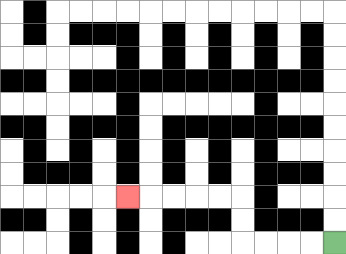{'start': '[14, 10]', 'end': '[5, 8]', 'path_directions': 'L,L,L,L,U,U,L,L,L,L,L', 'path_coordinates': '[[14, 10], [13, 10], [12, 10], [11, 10], [10, 10], [10, 9], [10, 8], [9, 8], [8, 8], [7, 8], [6, 8], [5, 8]]'}